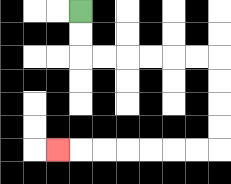{'start': '[3, 0]', 'end': '[2, 6]', 'path_directions': 'D,D,R,R,R,R,R,R,D,D,D,D,L,L,L,L,L,L,L', 'path_coordinates': '[[3, 0], [3, 1], [3, 2], [4, 2], [5, 2], [6, 2], [7, 2], [8, 2], [9, 2], [9, 3], [9, 4], [9, 5], [9, 6], [8, 6], [7, 6], [6, 6], [5, 6], [4, 6], [3, 6], [2, 6]]'}